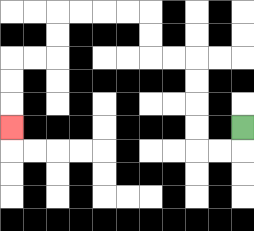{'start': '[10, 5]', 'end': '[0, 5]', 'path_directions': 'D,L,L,U,U,U,U,L,L,U,U,L,L,L,L,D,D,L,L,D,D,D', 'path_coordinates': '[[10, 5], [10, 6], [9, 6], [8, 6], [8, 5], [8, 4], [8, 3], [8, 2], [7, 2], [6, 2], [6, 1], [6, 0], [5, 0], [4, 0], [3, 0], [2, 0], [2, 1], [2, 2], [1, 2], [0, 2], [0, 3], [0, 4], [0, 5]]'}